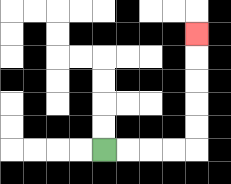{'start': '[4, 6]', 'end': '[8, 1]', 'path_directions': 'R,R,R,R,U,U,U,U,U', 'path_coordinates': '[[4, 6], [5, 6], [6, 6], [7, 6], [8, 6], [8, 5], [8, 4], [8, 3], [8, 2], [8, 1]]'}